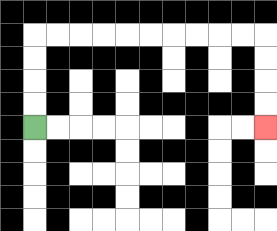{'start': '[1, 5]', 'end': '[11, 5]', 'path_directions': 'U,U,U,U,R,R,R,R,R,R,R,R,R,R,D,D,D,D', 'path_coordinates': '[[1, 5], [1, 4], [1, 3], [1, 2], [1, 1], [2, 1], [3, 1], [4, 1], [5, 1], [6, 1], [7, 1], [8, 1], [9, 1], [10, 1], [11, 1], [11, 2], [11, 3], [11, 4], [11, 5]]'}